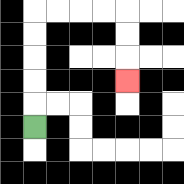{'start': '[1, 5]', 'end': '[5, 3]', 'path_directions': 'U,U,U,U,U,R,R,R,R,D,D,D', 'path_coordinates': '[[1, 5], [1, 4], [1, 3], [1, 2], [1, 1], [1, 0], [2, 0], [3, 0], [4, 0], [5, 0], [5, 1], [5, 2], [5, 3]]'}